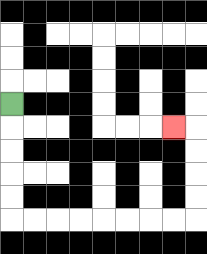{'start': '[0, 4]', 'end': '[7, 5]', 'path_directions': 'D,D,D,D,D,R,R,R,R,R,R,R,R,U,U,U,U,L', 'path_coordinates': '[[0, 4], [0, 5], [0, 6], [0, 7], [0, 8], [0, 9], [1, 9], [2, 9], [3, 9], [4, 9], [5, 9], [6, 9], [7, 9], [8, 9], [8, 8], [8, 7], [8, 6], [8, 5], [7, 5]]'}